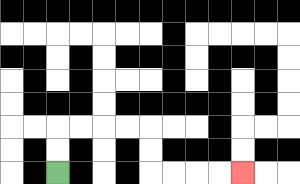{'start': '[2, 7]', 'end': '[10, 7]', 'path_directions': 'U,U,R,R,R,R,D,D,R,R,R,R', 'path_coordinates': '[[2, 7], [2, 6], [2, 5], [3, 5], [4, 5], [5, 5], [6, 5], [6, 6], [6, 7], [7, 7], [8, 7], [9, 7], [10, 7]]'}